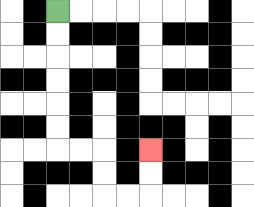{'start': '[2, 0]', 'end': '[6, 6]', 'path_directions': 'D,D,D,D,D,D,R,R,D,D,R,R,U,U', 'path_coordinates': '[[2, 0], [2, 1], [2, 2], [2, 3], [2, 4], [2, 5], [2, 6], [3, 6], [4, 6], [4, 7], [4, 8], [5, 8], [6, 8], [6, 7], [6, 6]]'}